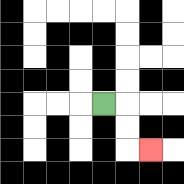{'start': '[4, 4]', 'end': '[6, 6]', 'path_directions': 'R,D,D,R', 'path_coordinates': '[[4, 4], [5, 4], [5, 5], [5, 6], [6, 6]]'}